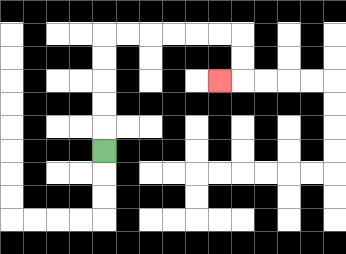{'start': '[4, 6]', 'end': '[9, 3]', 'path_directions': 'U,U,U,U,U,R,R,R,R,R,R,D,D,L', 'path_coordinates': '[[4, 6], [4, 5], [4, 4], [4, 3], [4, 2], [4, 1], [5, 1], [6, 1], [7, 1], [8, 1], [9, 1], [10, 1], [10, 2], [10, 3], [9, 3]]'}